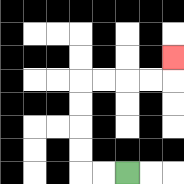{'start': '[5, 7]', 'end': '[7, 2]', 'path_directions': 'L,L,U,U,U,U,R,R,R,R,U', 'path_coordinates': '[[5, 7], [4, 7], [3, 7], [3, 6], [3, 5], [3, 4], [3, 3], [4, 3], [5, 3], [6, 3], [7, 3], [7, 2]]'}